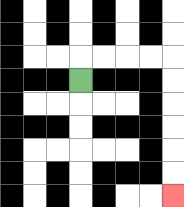{'start': '[3, 3]', 'end': '[7, 8]', 'path_directions': 'U,R,R,R,R,D,D,D,D,D,D', 'path_coordinates': '[[3, 3], [3, 2], [4, 2], [5, 2], [6, 2], [7, 2], [7, 3], [7, 4], [7, 5], [7, 6], [7, 7], [7, 8]]'}